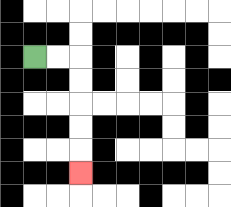{'start': '[1, 2]', 'end': '[3, 7]', 'path_directions': 'R,R,D,D,D,D,D', 'path_coordinates': '[[1, 2], [2, 2], [3, 2], [3, 3], [3, 4], [3, 5], [3, 6], [3, 7]]'}